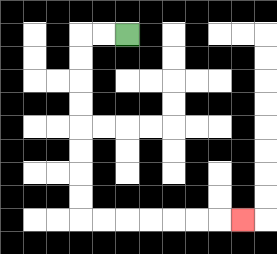{'start': '[5, 1]', 'end': '[10, 9]', 'path_directions': 'L,L,D,D,D,D,D,D,D,D,R,R,R,R,R,R,R', 'path_coordinates': '[[5, 1], [4, 1], [3, 1], [3, 2], [3, 3], [3, 4], [3, 5], [3, 6], [3, 7], [3, 8], [3, 9], [4, 9], [5, 9], [6, 9], [7, 9], [8, 9], [9, 9], [10, 9]]'}